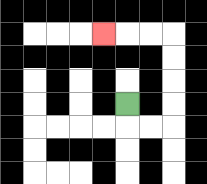{'start': '[5, 4]', 'end': '[4, 1]', 'path_directions': 'D,R,R,U,U,U,U,L,L,L', 'path_coordinates': '[[5, 4], [5, 5], [6, 5], [7, 5], [7, 4], [7, 3], [7, 2], [7, 1], [6, 1], [5, 1], [4, 1]]'}